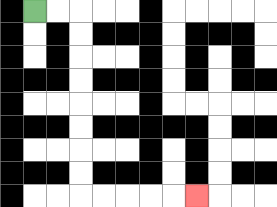{'start': '[1, 0]', 'end': '[8, 8]', 'path_directions': 'R,R,D,D,D,D,D,D,D,D,R,R,R,R,R', 'path_coordinates': '[[1, 0], [2, 0], [3, 0], [3, 1], [3, 2], [3, 3], [3, 4], [3, 5], [3, 6], [3, 7], [3, 8], [4, 8], [5, 8], [6, 8], [7, 8], [8, 8]]'}